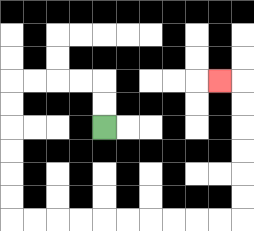{'start': '[4, 5]', 'end': '[9, 3]', 'path_directions': 'U,U,L,L,L,L,D,D,D,D,D,D,R,R,R,R,R,R,R,R,R,R,U,U,U,U,U,U,L', 'path_coordinates': '[[4, 5], [4, 4], [4, 3], [3, 3], [2, 3], [1, 3], [0, 3], [0, 4], [0, 5], [0, 6], [0, 7], [0, 8], [0, 9], [1, 9], [2, 9], [3, 9], [4, 9], [5, 9], [6, 9], [7, 9], [8, 9], [9, 9], [10, 9], [10, 8], [10, 7], [10, 6], [10, 5], [10, 4], [10, 3], [9, 3]]'}